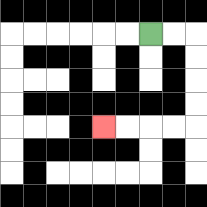{'start': '[6, 1]', 'end': '[4, 5]', 'path_directions': 'R,R,D,D,D,D,L,L,L,L', 'path_coordinates': '[[6, 1], [7, 1], [8, 1], [8, 2], [8, 3], [8, 4], [8, 5], [7, 5], [6, 5], [5, 5], [4, 5]]'}